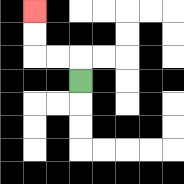{'start': '[3, 3]', 'end': '[1, 0]', 'path_directions': 'U,L,L,U,U', 'path_coordinates': '[[3, 3], [3, 2], [2, 2], [1, 2], [1, 1], [1, 0]]'}